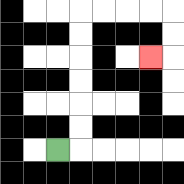{'start': '[2, 6]', 'end': '[6, 2]', 'path_directions': 'R,U,U,U,U,U,U,R,R,R,R,D,D,L', 'path_coordinates': '[[2, 6], [3, 6], [3, 5], [3, 4], [3, 3], [3, 2], [3, 1], [3, 0], [4, 0], [5, 0], [6, 0], [7, 0], [7, 1], [7, 2], [6, 2]]'}